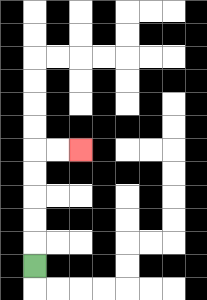{'start': '[1, 11]', 'end': '[3, 6]', 'path_directions': 'U,U,U,U,U,R,R', 'path_coordinates': '[[1, 11], [1, 10], [1, 9], [1, 8], [1, 7], [1, 6], [2, 6], [3, 6]]'}